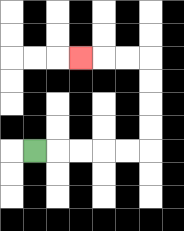{'start': '[1, 6]', 'end': '[3, 2]', 'path_directions': 'R,R,R,R,R,U,U,U,U,L,L,L', 'path_coordinates': '[[1, 6], [2, 6], [3, 6], [4, 6], [5, 6], [6, 6], [6, 5], [6, 4], [6, 3], [6, 2], [5, 2], [4, 2], [3, 2]]'}